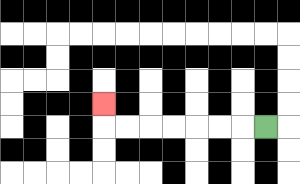{'start': '[11, 5]', 'end': '[4, 4]', 'path_directions': 'L,L,L,L,L,L,L,U', 'path_coordinates': '[[11, 5], [10, 5], [9, 5], [8, 5], [7, 5], [6, 5], [5, 5], [4, 5], [4, 4]]'}